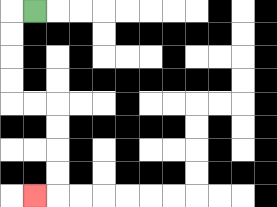{'start': '[1, 0]', 'end': '[1, 8]', 'path_directions': 'L,D,D,D,D,R,R,D,D,D,D,L', 'path_coordinates': '[[1, 0], [0, 0], [0, 1], [0, 2], [0, 3], [0, 4], [1, 4], [2, 4], [2, 5], [2, 6], [2, 7], [2, 8], [1, 8]]'}